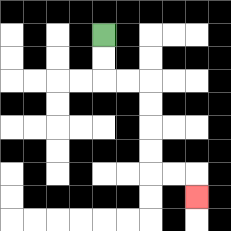{'start': '[4, 1]', 'end': '[8, 8]', 'path_directions': 'D,D,R,R,D,D,D,D,R,R,D', 'path_coordinates': '[[4, 1], [4, 2], [4, 3], [5, 3], [6, 3], [6, 4], [6, 5], [6, 6], [6, 7], [7, 7], [8, 7], [8, 8]]'}